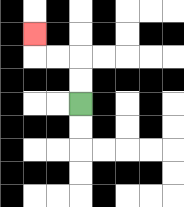{'start': '[3, 4]', 'end': '[1, 1]', 'path_directions': 'U,U,L,L,U', 'path_coordinates': '[[3, 4], [3, 3], [3, 2], [2, 2], [1, 2], [1, 1]]'}